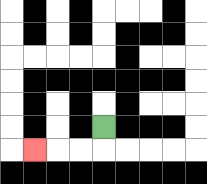{'start': '[4, 5]', 'end': '[1, 6]', 'path_directions': 'D,L,L,L', 'path_coordinates': '[[4, 5], [4, 6], [3, 6], [2, 6], [1, 6]]'}